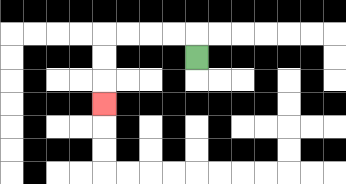{'start': '[8, 2]', 'end': '[4, 4]', 'path_directions': 'U,L,L,L,L,D,D,D', 'path_coordinates': '[[8, 2], [8, 1], [7, 1], [6, 1], [5, 1], [4, 1], [4, 2], [4, 3], [4, 4]]'}